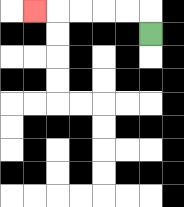{'start': '[6, 1]', 'end': '[1, 0]', 'path_directions': 'U,L,L,L,L,L', 'path_coordinates': '[[6, 1], [6, 0], [5, 0], [4, 0], [3, 0], [2, 0], [1, 0]]'}